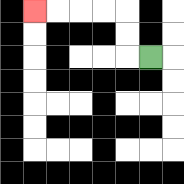{'start': '[6, 2]', 'end': '[1, 0]', 'path_directions': 'L,U,U,L,L,L,L', 'path_coordinates': '[[6, 2], [5, 2], [5, 1], [5, 0], [4, 0], [3, 0], [2, 0], [1, 0]]'}